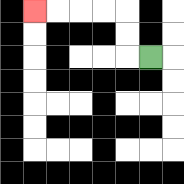{'start': '[6, 2]', 'end': '[1, 0]', 'path_directions': 'L,U,U,L,L,L,L', 'path_coordinates': '[[6, 2], [5, 2], [5, 1], [5, 0], [4, 0], [3, 0], [2, 0], [1, 0]]'}